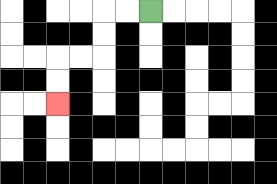{'start': '[6, 0]', 'end': '[2, 4]', 'path_directions': 'L,L,D,D,L,L,D,D', 'path_coordinates': '[[6, 0], [5, 0], [4, 0], [4, 1], [4, 2], [3, 2], [2, 2], [2, 3], [2, 4]]'}